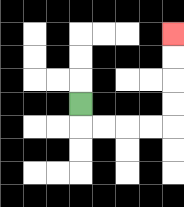{'start': '[3, 4]', 'end': '[7, 1]', 'path_directions': 'D,R,R,R,R,U,U,U,U', 'path_coordinates': '[[3, 4], [3, 5], [4, 5], [5, 5], [6, 5], [7, 5], [7, 4], [7, 3], [7, 2], [7, 1]]'}